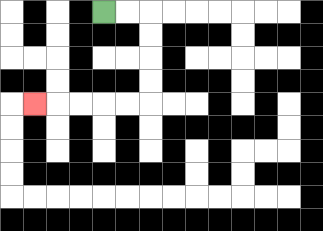{'start': '[4, 0]', 'end': '[1, 4]', 'path_directions': 'R,R,D,D,D,D,L,L,L,L,L', 'path_coordinates': '[[4, 0], [5, 0], [6, 0], [6, 1], [6, 2], [6, 3], [6, 4], [5, 4], [4, 4], [3, 4], [2, 4], [1, 4]]'}